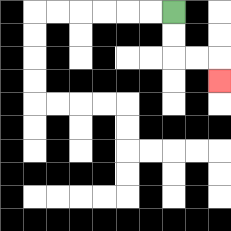{'start': '[7, 0]', 'end': '[9, 3]', 'path_directions': 'D,D,R,R,D', 'path_coordinates': '[[7, 0], [7, 1], [7, 2], [8, 2], [9, 2], [9, 3]]'}